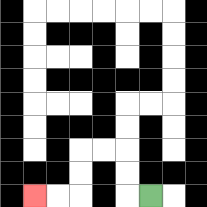{'start': '[6, 8]', 'end': '[1, 8]', 'path_directions': 'L,U,U,L,L,D,D,L,L', 'path_coordinates': '[[6, 8], [5, 8], [5, 7], [5, 6], [4, 6], [3, 6], [3, 7], [3, 8], [2, 8], [1, 8]]'}